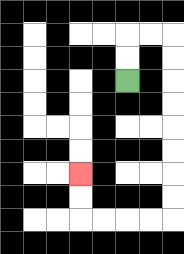{'start': '[5, 3]', 'end': '[3, 7]', 'path_directions': 'U,U,R,R,D,D,D,D,D,D,D,D,L,L,L,L,U,U', 'path_coordinates': '[[5, 3], [5, 2], [5, 1], [6, 1], [7, 1], [7, 2], [7, 3], [7, 4], [7, 5], [7, 6], [7, 7], [7, 8], [7, 9], [6, 9], [5, 9], [4, 9], [3, 9], [3, 8], [3, 7]]'}